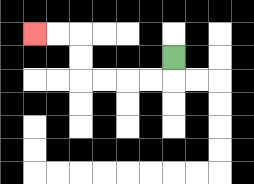{'start': '[7, 2]', 'end': '[1, 1]', 'path_directions': 'D,L,L,L,L,U,U,L,L', 'path_coordinates': '[[7, 2], [7, 3], [6, 3], [5, 3], [4, 3], [3, 3], [3, 2], [3, 1], [2, 1], [1, 1]]'}